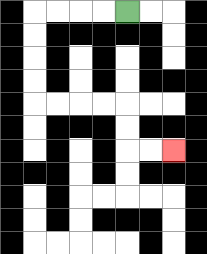{'start': '[5, 0]', 'end': '[7, 6]', 'path_directions': 'L,L,L,L,D,D,D,D,R,R,R,R,D,D,R,R', 'path_coordinates': '[[5, 0], [4, 0], [3, 0], [2, 0], [1, 0], [1, 1], [1, 2], [1, 3], [1, 4], [2, 4], [3, 4], [4, 4], [5, 4], [5, 5], [5, 6], [6, 6], [7, 6]]'}